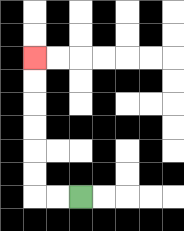{'start': '[3, 8]', 'end': '[1, 2]', 'path_directions': 'L,L,U,U,U,U,U,U', 'path_coordinates': '[[3, 8], [2, 8], [1, 8], [1, 7], [1, 6], [1, 5], [1, 4], [1, 3], [1, 2]]'}